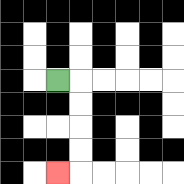{'start': '[2, 3]', 'end': '[2, 7]', 'path_directions': 'R,D,D,D,D,L', 'path_coordinates': '[[2, 3], [3, 3], [3, 4], [3, 5], [3, 6], [3, 7], [2, 7]]'}